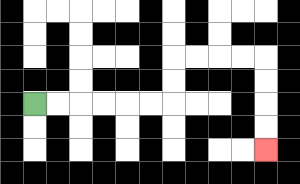{'start': '[1, 4]', 'end': '[11, 6]', 'path_directions': 'R,R,R,R,R,R,U,U,R,R,R,R,D,D,D,D', 'path_coordinates': '[[1, 4], [2, 4], [3, 4], [4, 4], [5, 4], [6, 4], [7, 4], [7, 3], [7, 2], [8, 2], [9, 2], [10, 2], [11, 2], [11, 3], [11, 4], [11, 5], [11, 6]]'}